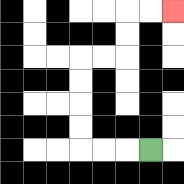{'start': '[6, 6]', 'end': '[7, 0]', 'path_directions': 'L,L,L,U,U,U,U,R,R,U,U,R,R', 'path_coordinates': '[[6, 6], [5, 6], [4, 6], [3, 6], [3, 5], [3, 4], [3, 3], [3, 2], [4, 2], [5, 2], [5, 1], [5, 0], [6, 0], [7, 0]]'}